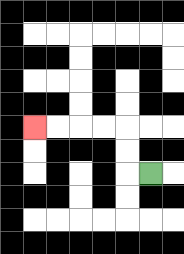{'start': '[6, 7]', 'end': '[1, 5]', 'path_directions': 'L,U,U,L,L,L,L', 'path_coordinates': '[[6, 7], [5, 7], [5, 6], [5, 5], [4, 5], [3, 5], [2, 5], [1, 5]]'}